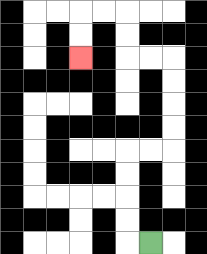{'start': '[6, 10]', 'end': '[3, 2]', 'path_directions': 'L,U,U,U,U,R,R,U,U,U,U,L,L,U,U,L,L,D,D', 'path_coordinates': '[[6, 10], [5, 10], [5, 9], [5, 8], [5, 7], [5, 6], [6, 6], [7, 6], [7, 5], [7, 4], [7, 3], [7, 2], [6, 2], [5, 2], [5, 1], [5, 0], [4, 0], [3, 0], [3, 1], [3, 2]]'}